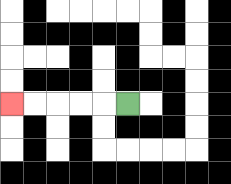{'start': '[5, 4]', 'end': '[0, 4]', 'path_directions': 'L,L,L,L,L', 'path_coordinates': '[[5, 4], [4, 4], [3, 4], [2, 4], [1, 4], [0, 4]]'}